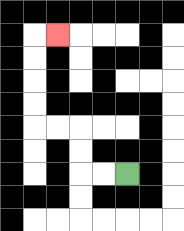{'start': '[5, 7]', 'end': '[2, 1]', 'path_directions': 'L,L,U,U,L,L,U,U,U,U,R', 'path_coordinates': '[[5, 7], [4, 7], [3, 7], [3, 6], [3, 5], [2, 5], [1, 5], [1, 4], [1, 3], [1, 2], [1, 1], [2, 1]]'}